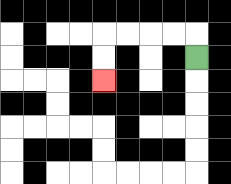{'start': '[8, 2]', 'end': '[4, 3]', 'path_directions': 'U,L,L,L,L,D,D', 'path_coordinates': '[[8, 2], [8, 1], [7, 1], [6, 1], [5, 1], [4, 1], [4, 2], [4, 3]]'}